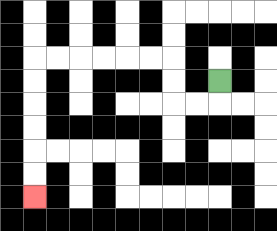{'start': '[9, 3]', 'end': '[1, 8]', 'path_directions': 'D,L,L,U,U,L,L,L,L,L,L,D,D,D,D,D,D', 'path_coordinates': '[[9, 3], [9, 4], [8, 4], [7, 4], [7, 3], [7, 2], [6, 2], [5, 2], [4, 2], [3, 2], [2, 2], [1, 2], [1, 3], [1, 4], [1, 5], [1, 6], [1, 7], [1, 8]]'}